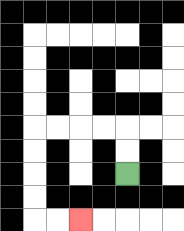{'start': '[5, 7]', 'end': '[3, 9]', 'path_directions': 'U,U,L,L,L,L,D,D,D,D,R,R', 'path_coordinates': '[[5, 7], [5, 6], [5, 5], [4, 5], [3, 5], [2, 5], [1, 5], [1, 6], [1, 7], [1, 8], [1, 9], [2, 9], [3, 9]]'}